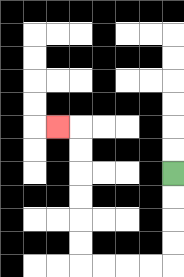{'start': '[7, 7]', 'end': '[2, 5]', 'path_directions': 'D,D,D,D,L,L,L,L,U,U,U,U,U,U,L', 'path_coordinates': '[[7, 7], [7, 8], [7, 9], [7, 10], [7, 11], [6, 11], [5, 11], [4, 11], [3, 11], [3, 10], [3, 9], [3, 8], [3, 7], [3, 6], [3, 5], [2, 5]]'}